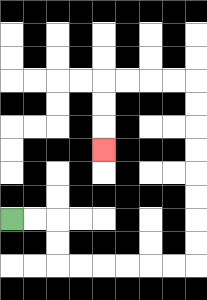{'start': '[0, 9]', 'end': '[4, 6]', 'path_directions': 'R,R,D,D,R,R,R,R,R,R,U,U,U,U,U,U,U,U,L,L,L,L,D,D,D', 'path_coordinates': '[[0, 9], [1, 9], [2, 9], [2, 10], [2, 11], [3, 11], [4, 11], [5, 11], [6, 11], [7, 11], [8, 11], [8, 10], [8, 9], [8, 8], [8, 7], [8, 6], [8, 5], [8, 4], [8, 3], [7, 3], [6, 3], [5, 3], [4, 3], [4, 4], [4, 5], [4, 6]]'}